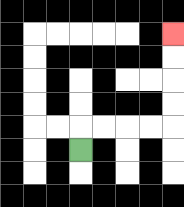{'start': '[3, 6]', 'end': '[7, 1]', 'path_directions': 'U,R,R,R,R,U,U,U,U', 'path_coordinates': '[[3, 6], [3, 5], [4, 5], [5, 5], [6, 5], [7, 5], [7, 4], [7, 3], [7, 2], [7, 1]]'}